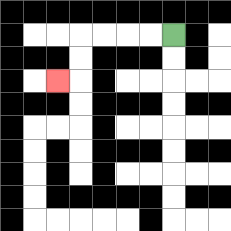{'start': '[7, 1]', 'end': '[2, 3]', 'path_directions': 'L,L,L,L,D,D,L', 'path_coordinates': '[[7, 1], [6, 1], [5, 1], [4, 1], [3, 1], [3, 2], [3, 3], [2, 3]]'}